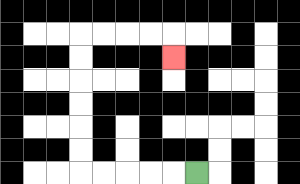{'start': '[8, 7]', 'end': '[7, 2]', 'path_directions': 'L,L,L,L,L,U,U,U,U,U,U,R,R,R,R,D', 'path_coordinates': '[[8, 7], [7, 7], [6, 7], [5, 7], [4, 7], [3, 7], [3, 6], [3, 5], [3, 4], [3, 3], [3, 2], [3, 1], [4, 1], [5, 1], [6, 1], [7, 1], [7, 2]]'}